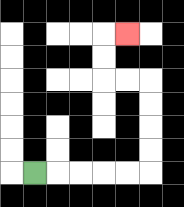{'start': '[1, 7]', 'end': '[5, 1]', 'path_directions': 'R,R,R,R,R,U,U,U,U,L,L,U,U,R', 'path_coordinates': '[[1, 7], [2, 7], [3, 7], [4, 7], [5, 7], [6, 7], [6, 6], [6, 5], [6, 4], [6, 3], [5, 3], [4, 3], [4, 2], [4, 1], [5, 1]]'}